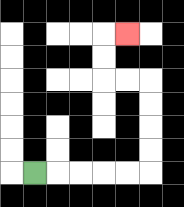{'start': '[1, 7]', 'end': '[5, 1]', 'path_directions': 'R,R,R,R,R,U,U,U,U,L,L,U,U,R', 'path_coordinates': '[[1, 7], [2, 7], [3, 7], [4, 7], [5, 7], [6, 7], [6, 6], [6, 5], [6, 4], [6, 3], [5, 3], [4, 3], [4, 2], [4, 1], [5, 1]]'}